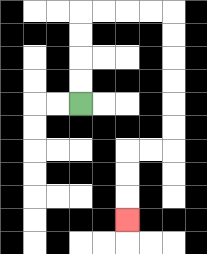{'start': '[3, 4]', 'end': '[5, 9]', 'path_directions': 'U,U,U,U,R,R,R,R,D,D,D,D,D,D,L,L,D,D,D', 'path_coordinates': '[[3, 4], [3, 3], [3, 2], [3, 1], [3, 0], [4, 0], [5, 0], [6, 0], [7, 0], [7, 1], [7, 2], [7, 3], [7, 4], [7, 5], [7, 6], [6, 6], [5, 6], [5, 7], [5, 8], [5, 9]]'}